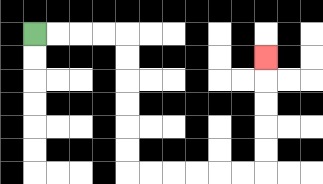{'start': '[1, 1]', 'end': '[11, 2]', 'path_directions': 'R,R,R,R,D,D,D,D,D,D,R,R,R,R,R,R,U,U,U,U,U', 'path_coordinates': '[[1, 1], [2, 1], [3, 1], [4, 1], [5, 1], [5, 2], [5, 3], [5, 4], [5, 5], [5, 6], [5, 7], [6, 7], [7, 7], [8, 7], [9, 7], [10, 7], [11, 7], [11, 6], [11, 5], [11, 4], [11, 3], [11, 2]]'}